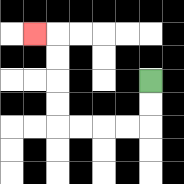{'start': '[6, 3]', 'end': '[1, 1]', 'path_directions': 'D,D,L,L,L,L,U,U,U,U,L', 'path_coordinates': '[[6, 3], [6, 4], [6, 5], [5, 5], [4, 5], [3, 5], [2, 5], [2, 4], [2, 3], [2, 2], [2, 1], [1, 1]]'}